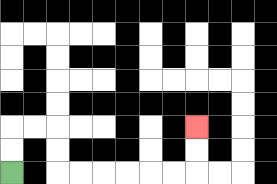{'start': '[0, 7]', 'end': '[8, 5]', 'path_directions': 'U,U,R,R,D,D,R,R,R,R,R,R,U,U', 'path_coordinates': '[[0, 7], [0, 6], [0, 5], [1, 5], [2, 5], [2, 6], [2, 7], [3, 7], [4, 7], [5, 7], [6, 7], [7, 7], [8, 7], [8, 6], [8, 5]]'}